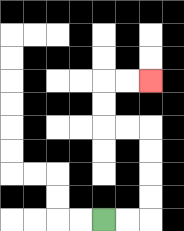{'start': '[4, 9]', 'end': '[6, 3]', 'path_directions': 'R,R,U,U,U,U,L,L,U,U,R,R', 'path_coordinates': '[[4, 9], [5, 9], [6, 9], [6, 8], [6, 7], [6, 6], [6, 5], [5, 5], [4, 5], [4, 4], [4, 3], [5, 3], [6, 3]]'}